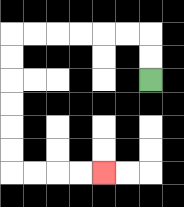{'start': '[6, 3]', 'end': '[4, 7]', 'path_directions': 'U,U,L,L,L,L,L,L,D,D,D,D,D,D,R,R,R,R', 'path_coordinates': '[[6, 3], [6, 2], [6, 1], [5, 1], [4, 1], [3, 1], [2, 1], [1, 1], [0, 1], [0, 2], [0, 3], [0, 4], [0, 5], [0, 6], [0, 7], [1, 7], [2, 7], [3, 7], [4, 7]]'}